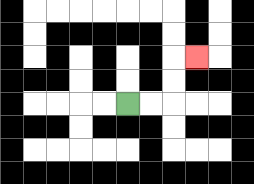{'start': '[5, 4]', 'end': '[8, 2]', 'path_directions': 'R,R,U,U,R', 'path_coordinates': '[[5, 4], [6, 4], [7, 4], [7, 3], [7, 2], [8, 2]]'}